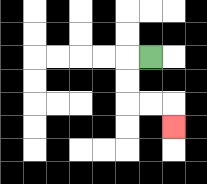{'start': '[6, 2]', 'end': '[7, 5]', 'path_directions': 'L,D,D,R,R,D', 'path_coordinates': '[[6, 2], [5, 2], [5, 3], [5, 4], [6, 4], [7, 4], [7, 5]]'}